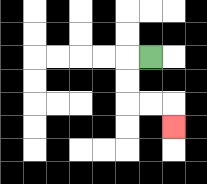{'start': '[6, 2]', 'end': '[7, 5]', 'path_directions': 'L,D,D,R,R,D', 'path_coordinates': '[[6, 2], [5, 2], [5, 3], [5, 4], [6, 4], [7, 4], [7, 5]]'}